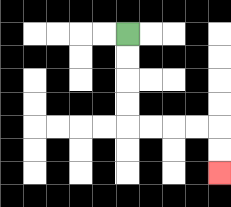{'start': '[5, 1]', 'end': '[9, 7]', 'path_directions': 'D,D,D,D,R,R,R,R,D,D', 'path_coordinates': '[[5, 1], [5, 2], [5, 3], [5, 4], [5, 5], [6, 5], [7, 5], [8, 5], [9, 5], [9, 6], [9, 7]]'}